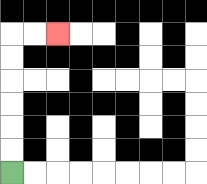{'start': '[0, 7]', 'end': '[2, 1]', 'path_directions': 'U,U,U,U,U,U,R,R', 'path_coordinates': '[[0, 7], [0, 6], [0, 5], [0, 4], [0, 3], [0, 2], [0, 1], [1, 1], [2, 1]]'}